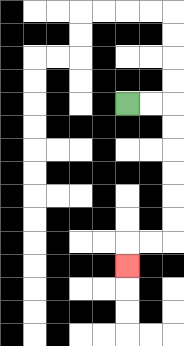{'start': '[5, 4]', 'end': '[5, 11]', 'path_directions': 'R,R,D,D,D,D,D,D,L,L,D', 'path_coordinates': '[[5, 4], [6, 4], [7, 4], [7, 5], [7, 6], [7, 7], [7, 8], [7, 9], [7, 10], [6, 10], [5, 10], [5, 11]]'}